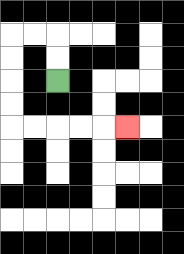{'start': '[2, 3]', 'end': '[5, 5]', 'path_directions': 'U,U,L,L,D,D,D,D,R,R,R,R,R', 'path_coordinates': '[[2, 3], [2, 2], [2, 1], [1, 1], [0, 1], [0, 2], [0, 3], [0, 4], [0, 5], [1, 5], [2, 5], [3, 5], [4, 5], [5, 5]]'}